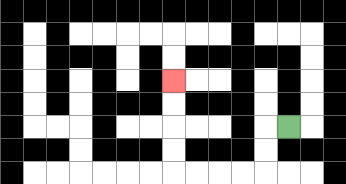{'start': '[12, 5]', 'end': '[7, 3]', 'path_directions': 'L,D,D,L,L,L,L,U,U,U,U', 'path_coordinates': '[[12, 5], [11, 5], [11, 6], [11, 7], [10, 7], [9, 7], [8, 7], [7, 7], [7, 6], [7, 5], [7, 4], [7, 3]]'}